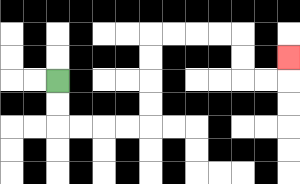{'start': '[2, 3]', 'end': '[12, 2]', 'path_directions': 'D,D,R,R,R,R,U,U,U,U,R,R,R,R,D,D,R,R,U', 'path_coordinates': '[[2, 3], [2, 4], [2, 5], [3, 5], [4, 5], [5, 5], [6, 5], [6, 4], [6, 3], [6, 2], [6, 1], [7, 1], [8, 1], [9, 1], [10, 1], [10, 2], [10, 3], [11, 3], [12, 3], [12, 2]]'}